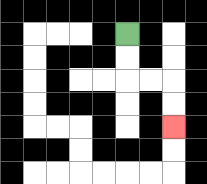{'start': '[5, 1]', 'end': '[7, 5]', 'path_directions': 'D,D,R,R,D,D', 'path_coordinates': '[[5, 1], [5, 2], [5, 3], [6, 3], [7, 3], [7, 4], [7, 5]]'}